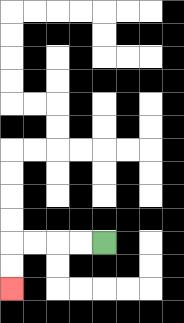{'start': '[4, 10]', 'end': '[0, 12]', 'path_directions': 'L,L,L,L,D,D', 'path_coordinates': '[[4, 10], [3, 10], [2, 10], [1, 10], [0, 10], [0, 11], [0, 12]]'}